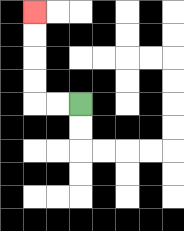{'start': '[3, 4]', 'end': '[1, 0]', 'path_directions': 'L,L,U,U,U,U', 'path_coordinates': '[[3, 4], [2, 4], [1, 4], [1, 3], [1, 2], [1, 1], [1, 0]]'}